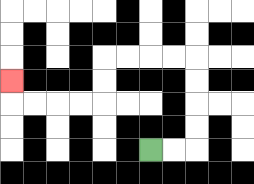{'start': '[6, 6]', 'end': '[0, 3]', 'path_directions': 'R,R,U,U,U,U,L,L,L,L,D,D,L,L,L,L,U', 'path_coordinates': '[[6, 6], [7, 6], [8, 6], [8, 5], [8, 4], [8, 3], [8, 2], [7, 2], [6, 2], [5, 2], [4, 2], [4, 3], [4, 4], [3, 4], [2, 4], [1, 4], [0, 4], [0, 3]]'}